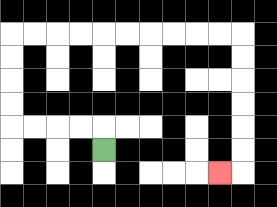{'start': '[4, 6]', 'end': '[9, 7]', 'path_directions': 'U,L,L,L,L,U,U,U,U,R,R,R,R,R,R,R,R,R,R,D,D,D,D,D,D,L', 'path_coordinates': '[[4, 6], [4, 5], [3, 5], [2, 5], [1, 5], [0, 5], [0, 4], [0, 3], [0, 2], [0, 1], [1, 1], [2, 1], [3, 1], [4, 1], [5, 1], [6, 1], [7, 1], [8, 1], [9, 1], [10, 1], [10, 2], [10, 3], [10, 4], [10, 5], [10, 6], [10, 7], [9, 7]]'}